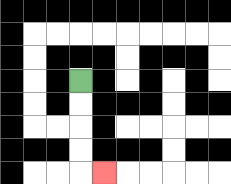{'start': '[3, 3]', 'end': '[4, 7]', 'path_directions': 'D,D,D,D,R', 'path_coordinates': '[[3, 3], [3, 4], [3, 5], [3, 6], [3, 7], [4, 7]]'}